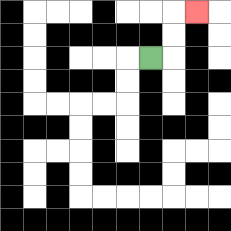{'start': '[6, 2]', 'end': '[8, 0]', 'path_directions': 'R,U,U,R', 'path_coordinates': '[[6, 2], [7, 2], [7, 1], [7, 0], [8, 0]]'}